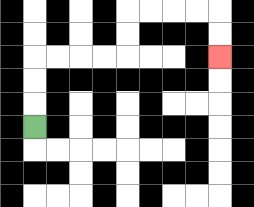{'start': '[1, 5]', 'end': '[9, 2]', 'path_directions': 'U,U,U,R,R,R,R,U,U,R,R,R,R,D,D', 'path_coordinates': '[[1, 5], [1, 4], [1, 3], [1, 2], [2, 2], [3, 2], [4, 2], [5, 2], [5, 1], [5, 0], [6, 0], [7, 0], [8, 0], [9, 0], [9, 1], [9, 2]]'}